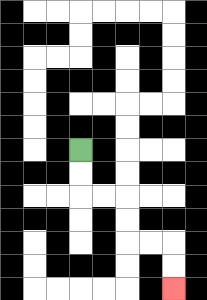{'start': '[3, 6]', 'end': '[7, 12]', 'path_directions': 'D,D,R,R,D,D,R,R,D,D', 'path_coordinates': '[[3, 6], [3, 7], [3, 8], [4, 8], [5, 8], [5, 9], [5, 10], [6, 10], [7, 10], [7, 11], [7, 12]]'}